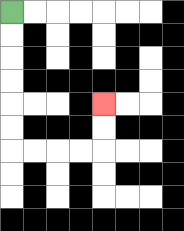{'start': '[0, 0]', 'end': '[4, 4]', 'path_directions': 'D,D,D,D,D,D,R,R,R,R,U,U', 'path_coordinates': '[[0, 0], [0, 1], [0, 2], [0, 3], [0, 4], [0, 5], [0, 6], [1, 6], [2, 6], [3, 6], [4, 6], [4, 5], [4, 4]]'}